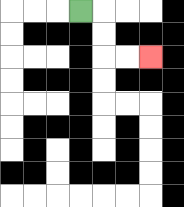{'start': '[3, 0]', 'end': '[6, 2]', 'path_directions': 'R,D,D,R,R', 'path_coordinates': '[[3, 0], [4, 0], [4, 1], [4, 2], [5, 2], [6, 2]]'}